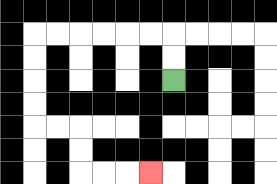{'start': '[7, 3]', 'end': '[6, 7]', 'path_directions': 'U,U,L,L,L,L,L,L,D,D,D,D,R,R,D,D,R,R,R', 'path_coordinates': '[[7, 3], [7, 2], [7, 1], [6, 1], [5, 1], [4, 1], [3, 1], [2, 1], [1, 1], [1, 2], [1, 3], [1, 4], [1, 5], [2, 5], [3, 5], [3, 6], [3, 7], [4, 7], [5, 7], [6, 7]]'}